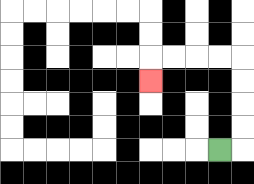{'start': '[9, 6]', 'end': '[6, 3]', 'path_directions': 'R,U,U,U,U,L,L,L,L,D', 'path_coordinates': '[[9, 6], [10, 6], [10, 5], [10, 4], [10, 3], [10, 2], [9, 2], [8, 2], [7, 2], [6, 2], [6, 3]]'}